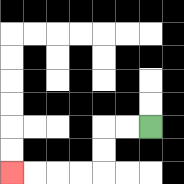{'start': '[6, 5]', 'end': '[0, 7]', 'path_directions': 'L,L,D,D,L,L,L,L', 'path_coordinates': '[[6, 5], [5, 5], [4, 5], [4, 6], [4, 7], [3, 7], [2, 7], [1, 7], [0, 7]]'}